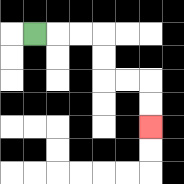{'start': '[1, 1]', 'end': '[6, 5]', 'path_directions': 'R,R,R,D,D,R,R,D,D', 'path_coordinates': '[[1, 1], [2, 1], [3, 1], [4, 1], [4, 2], [4, 3], [5, 3], [6, 3], [6, 4], [6, 5]]'}